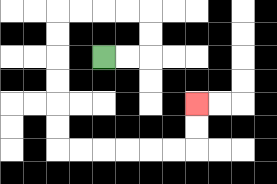{'start': '[4, 2]', 'end': '[8, 4]', 'path_directions': 'R,R,U,U,L,L,L,L,D,D,D,D,D,D,R,R,R,R,R,R,U,U', 'path_coordinates': '[[4, 2], [5, 2], [6, 2], [6, 1], [6, 0], [5, 0], [4, 0], [3, 0], [2, 0], [2, 1], [2, 2], [2, 3], [2, 4], [2, 5], [2, 6], [3, 6], [4, 6], [5, 6], [6, 6], [7, 6], [8, 6], [8, 5], [8, 4]]'}